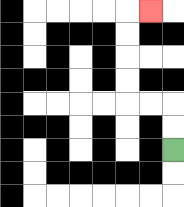{'start': '[7, 6]', 'end': '[6, 0]', 'path_directions': 'U,U,L,L,U,U,U,U,R', 'path_coordinates': '[[7, 6], [7, 5], [7, 4], [6, 4], [5, 4], [5, 3], [5, 2], [5, 1], [5, 0], [6, 0]]'}